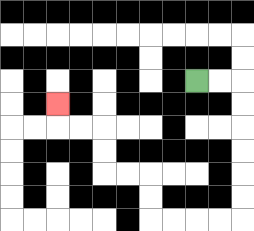{'start': '[8, 3]', 'end': '[2, 4]', 'path_directions': 'R,R,D,D,D,D,D,D,L,L,L,L,U,U,L,L,U,U,L,L,U', 'path_coordinates': '[[8, 3], [9, 3], [10, 3], [10, 4], [10, 5], [10, 6], [10, 7], [10, 8], [10, 9], [9, 9], [8, 9], [7, 9], [6, 9], [6, 8], [6, 7], [5, 7], [4, 7], [4, 6], [4, 5], [3, 5], [2, 5], [2, 4]]'}